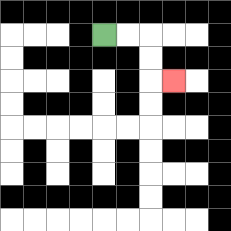{'start': '[4, 1]', 'end': '[7, 3]', 'path_directions': 'R,R,D,D,R', 'path_coordinates': '[[4, 1], [5, 1], [6, 1], [6, 2], [6, 3], [7, 3]]'}